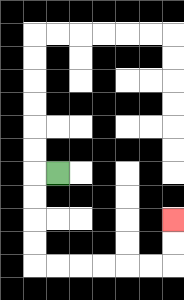{'start': '[2, 7]', 'end': '[7, 9]', 'path_directions': 'L,D,D,D,D,R,R,R,R,R,R,U,U', 'path_coordinates': '[[2, 7], [1, 7], [1, 8], [1, 9], [1, 10], [1, 11], [2, 11], [3, 11], [4, 11], [5, 11], [6, 11], [7, 11], [7, 10], [7, 9]]'}